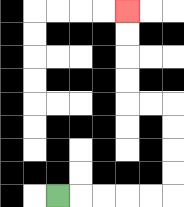{'start': '[2, 8]', 'end': '[5, 0]', 'path_directions': 'R,R,R,R,R,U,U,U,U,L,L,U,U,U,U', 'path_coordinates': '[[2, 8], [3, 8], [4, 8], [5, 8], [6, 8], [7, 8], [7, 7], [7, 6], [7, 5], [7, 4], [6, 4], [5, 4], [5, 3], [5, 2], [5, 1], [5, 0]]'}